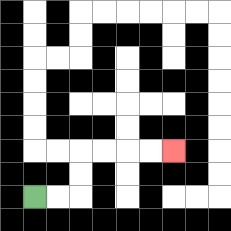{'start': '[1, 8]', 'end': '[7, 6]', 'path_directions': 'R,R,U,U,R,R,R,R', 'path_coordinates': '[[1, 8], [2, 8], [3, 8], [3, 7], [3, 6], [4, 6], [5, 6], [6, 6], [7, 6]]'}